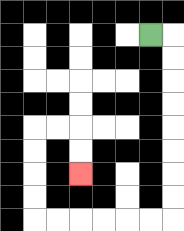{'start': '[6, 1]', 'end': '[3, 7]', 'path_directions': 'R,D,D,D,D,D,D,D,D,L,L,L,L,L,L,U,U,U,U,R,R,D,D', 'path_coordinates': '[[6, 1], [7, 1], [7, 2], [7, 3], [7, 4], [7, 5], [7, 6], [7, 7], [7, 8], [7, 9], [6, 9], [5, 9], [4, 9], [3, 9], [2, 9], [1, 9], [1, 8], [1, 7], [1, 6], [1, 5], [2, 5], [3, 5], [3, 6], [3, 7]]'}